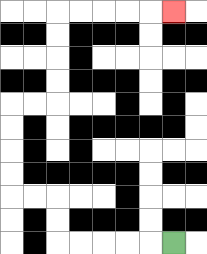{'start': '[7, 10]', 'end': '[7, 0]', 'path_directions': 'L,L,L,L,L,U,U,L,L,U,U,U,U,R,R,U,U,U,U,R,R,R,R,R', 'path_coordinates': '[[7, 10], [6, 10], [5, 10], [4, 10], [3, 10], [2, 10], [2, 9], [2, 8], [1, 8], [0, 8], [0, 7], [0, 6], [0, 5], [0, 4], [1, 4], [2, 4], [2, 3], [2, 2], [2, 1], [2, 0], [3, 0], [4, 0], [5, 0], [6, 0], [7, 0]]'}